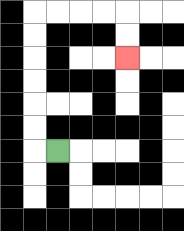{'start': '[2, 6]', 'end': '[5, 2]', 'path_directions': 'L,U,U,U,U,U,U,R,R,R,R,D,D', 'path_coordinates': '[[2, 6], [1, 6], [1, 5], [1, 4], [1, 3], [1, 2], [1, 1], [1, 0], [2, 0], [3, 0], [4, 0], [5, 0], [5, 1], [5, 2]]'}